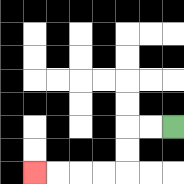{'start': '[7, 5]', 'end': '[1, 7]', 'path_directions': 'L,L,D,D,L,L,L,L', 'path_coordinates': '[[7, 5], [6, 5], [5, 5], [5, 6], [5, 7], [4, 7], [3, 7], [2, 7], [1, 7]]'}